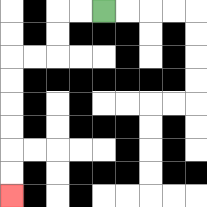{'start': '[4, 0]', 'end': '[0, 8]', 'path_directions': 'L,L,D,D,L,L,D,D,D,D,D,D', 'path_coordinates': '[[4, 0], [3, 0], [2, 0], [2, 1], [2, 2], [1, 2], [0, 2], [0, 3], [0, 4], [0, 5], [0, 6], [0, 7], [0, 8]]'}